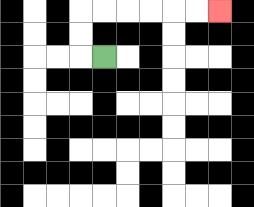{'start': '[4, 2]', 'end': '[9, 0]', 'path_directions': 'L,U,U,R,R,R,R,R,R', 'path_coordinates': '[[4, 2], [3, 2], [3, 1], [3, 0], [4, 0], [5, 0], [6, 0], [7, 0], [8, 0], [9, 0]]'}